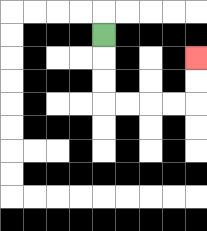{'start': '[4, 1]', 'end': '[8, 2]', 'path_directions': 'D,D,D,R,R,R,R,U,U', 'path_coordinates': '[[4, 1], [4, 2], [4, 3], [4, 4], [5, 4], [6, 4], [7, 4], [8, 4], [8, 3], [8, 2]]'}